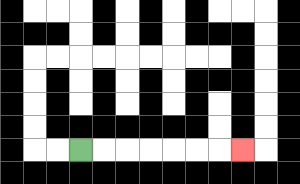{'start': '[3, 6]', 'end': '[10, 6]', 'path_directions': 'R,R,R,R,R,R,R', 'path_coordinates': '[[3, 6], [4, 6], [5, 6], [6, 6], [7, 6], [8, 6], [9, 6], [10, 6]]'}